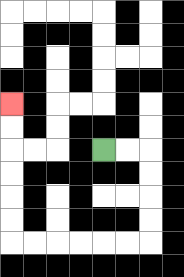{'start': '[4, 6]', 'end': '[0, 4]', 'path_directions': 'R,R,D,D,D,D,L,L,L,L,L,L,U,U,U,U,U,U', 'path_coordinates': '[[4, 6], [5, 6], [6, 6], [6, 7], [6, 8], [6, 9], [6, 10], [5, 10], [4, 10], [3, 10], [2, 10], [1, 10], [0, 10], [0, 9], [0, 8], [0, 7], [0, 6], [0, 5], [0, 4]]'}